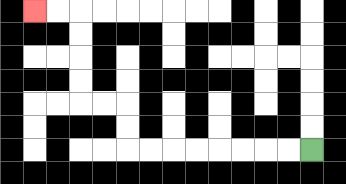{'start': '[13, 6]', 'end': '[1, 0]', 'path_directions': 'L,L,L,L,L,L,L,L,U,U,L,L,U,U,U,U,L,L', 'path_coordinates': '[[13, 6], [12, 6], [11, 6], [10, 6], [9, 6], [8, 6], [7, 6], [6, 6], [5, 6], [5, 5], [5, 4], [4, 4], [3, 4], [3, 3], [3, 2], [3, 1], [3, 0], [2, 0], [1, 0]]'}